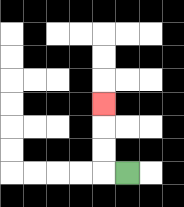{'start': '[5, 7]', 'end': '[4, 4]', 'path_directions': 'L,U,U,U', 'path_coordinates': '[[5, 7], [4, 7], [4, 6], [4, 5], [4, 4]]'}